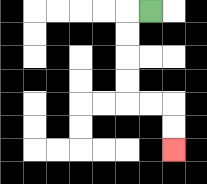{'start': '[6, 0]', 'end': '[7, 6]', 'path_directions': 'L,D,D,D,D,R,R,D,D', 'path_coordinates': '[[6, 0], [5, 0], [5, 1], [5, 2], [5, 3], [5, 4], [6, 4], [7, 4], [7, 5], [7, 6]]'}